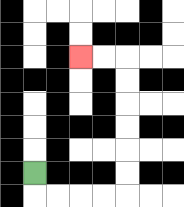{'start': '[1, 7]', 'end': '[3, 2]', 'path_directions': 'D,R,R,R,R,U,U,U,U,U,U,L,L', 'path_coordinates': '[[1, 7], [1, 8], [2, 8], [3, 8], [4, 8], [5, 8], [5, 7], [5, 6], [5, 5], [5, 4], [5, 3], [5, 2], [4, 2], [3, 2]]'}